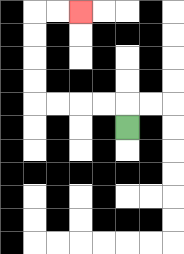{'start': '[5, 5]', 'end': '[3, 0]', 'path_directions': 'U,L,L,L,L,U,U,U,U,R,R', 'path_coordinates': '[[5, 5], [5, 4], [4, 4], [3, 4], [2, 4], [1, 4], [1, 3], [1, 2], [1, 1], [1, 0], [2, 0], [3, 0]]'}